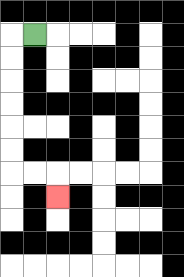{'start': '[1, 1]', 'end': '[2, 8]', 'path_directions': 'L,D,D,D,D,D,D,R,R,D', 'path_coordinates': '[[1, 1], [0, 1], [0, 2], [0, 3], [0, 4], [0, 5], [0, 6], [0, 7], [1, 7], [2, 7], [2, 8]]'}